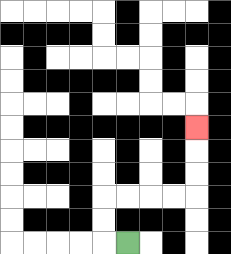{'start': '[5, 10]', 'end': '[8, 5]', 'path_directions': 'L,U,U,R,R,R,R,U,U,U', 'path_coordinates': '[[5, 10], [4, 10], [4, 9], [4, 8], [5, 8], [6, 8], [7, 8], [8, 8], [8, 7], [8, 6], [8, 5]]'}